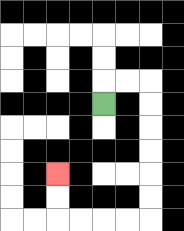{'start': '[4, 4]', 'end': '[2, 7]', 'path_directions': 'U,R,R,D,D,D,D,D,D,L,L,L,L,U,U', 'path_coordinates': '[[4, 4], [4, 3], [5, 3], [6, 3], [6, 4], [6, 5], [6, 6], [6, 7], [6, 8], [6, 9], [5, 9], [4, 9], [3, 9], [2, 9], [2, 8], [2, 7]]'}